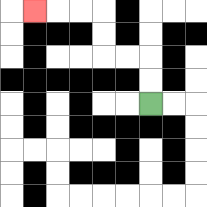{'start': '[6, 4]', 'end': '[1, 0]', 'path_directions': 'U,U,L,L,U,U,L,L,L', 'path_coordinates': '[[6, 4], [6, 3], [6, 2], [5, 2], [4, 2], [4, 1], [4, 0], [3, 0], [2, 0], [1, 0]]'}